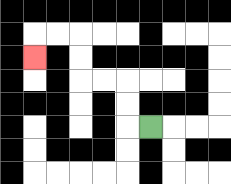{'start': '[6, 5]', 'end': '[1, 2]', 'path_directions': 'L,U,U,L,L,U,U,L,L,D', 'path_coordinates': '[[6, 5], [5, 5], [5, 4], [5, 3], [4, 3], [3, 3], [3, 2], [3, 1], [2, 1], [1, 1], [1, 2]]'}